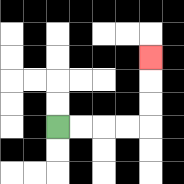{'start': '[2, 5]', 'end': '[6, 2]', 'path_directions': 'R,R,R,R,U,U,U', 'path_coordinates': '[[2, 5], [3, 5], [4, 5], [5, 5], [6, 5], [6, 4], [6, 3], [6, 2]]'}